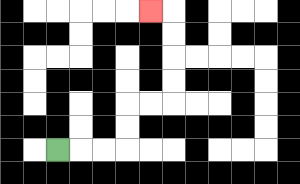{'start': '[2, 6]', 'end': '[6, 0]', 'path_directions': 'R,R,R,U,U,R,R,U,U,U,U,L', 'path_coordinates': '[[2, 6], [3, 6], [4, 6], [5, 6], [5, 5], [5, 4], [6, 4], [7, 4], [7, 3], [7, 2], [7, 1], [7, 0], [6, 0]]'}